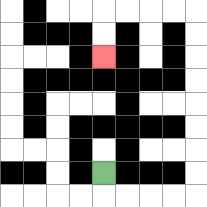{'start': '[4, 7]', 'end': '[4, 2]', 'path_directions': 'D,R,R,R,R,U,U,U,U,U,U,U,U,L,L,L,L,D,D', 'path_coordinates': '[[4, 7], [4, 8], [5, 8], [6, 8], [7, 8], [8, 8], [8, 7], [8, 6], [8, 5], [8, 4], [8, 3], [8, 2], [8, 1], [8, 0], [7, 0], [6, 0], [5, 0], [4, 0], [4, 1], [4, 2]]'}